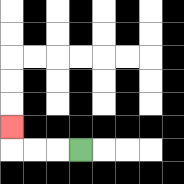{'start': '[3, 6]', 'end': '[0, 5]', 'path_directions': 'L,L,L,U', 'path_coordinates': '[[3, 6], [2, 6], [1, 6], [0, 6], [0, 5]]'}